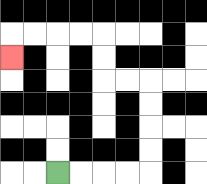{'start': '[2, 7]', 'end': '[0, 2]', 'path_directions': 'R,R,R,R,U,U,U,U,L,L,U,U,L,L,L,L,D', 'path_coordinates': '[[2, 7], [3, 7], [4, 7], [5, 7], [6, 7], [6, 6], [6, 5], [6, 4], [6, 3], [5, 3], [4, 3], [4, 2], [4, 1], [3, 1], [2, 1], [1, 1], [0, 1], [0, 2]]'}